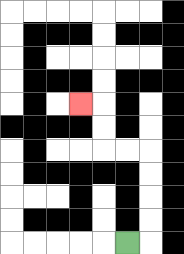{'start': '[5, 10]', 'end': '[3, 4]', 'path_directions': 'R,U,U,U,U,L,L,U,U,L', 'path_coordinates': '[[5, 10], [6, 10], [6, 9], [6, 8], [6, 7], [6, 6], [5, 6], [4, 6], [4, 5], [4, 4], [3, 4]]'}